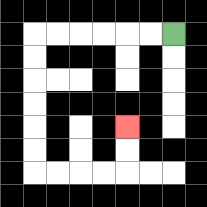{'start': '[7, 1]', 'end': '[5, 5]', 'path_directions': 'L,L,L,L,L,L,D,D,D,D,D,D,R,R,R,R,U,U', 'path_coordinates': '[[7, 1], [6, 1], [5, 1], [4, 1], [3, 1], [2, 1], [1, 1], [1, 2], [1, 3], [1, 4], [1, 5], [1, 6], [1, 7], [2, 7], [3, 7], [4, 7], [5, 7], [5, 6], [5, 5]]'}